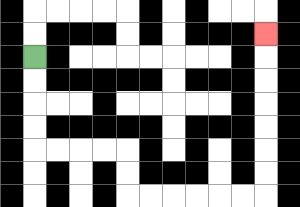{'start': '[1, 2]', 'end': '[11, 1]', 'path_directions': 'D,D,D,D,R,R,R,R,D,D,R,R,R,R,R,R,U,U,U,U,U,U,U', 'path_coordinates': '[[1, 2], [1, 3], [1, 4], [1, 5], [1, 6], [2, 6], [3, 6], [4, 6], [5, 6], [5, 7], [5, 8], [6, 8], [7, 8], [8, 8], [9, 8], [10, 8], [11, 8], [11, 7], [11, 6], [11, 5], [11, 4], [11, 3], [11, 2], [11, 1]]'}